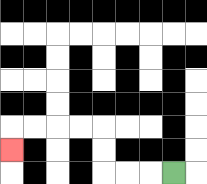{'start': '[7, 7]', 'end': '[0, 6]', 'path_directions': 'L,L,L,U,U,L,L,L,L,D', 'path_coordinates': '[[7, 7], [6, 7], [5, 7], [4, 7], [4, 6], [4, 5], [3, 5], [2, 5], [1, 5], [0, 5], [0, 6]]'}